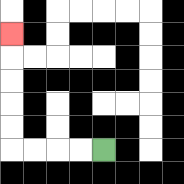{'start': '[4, 6]', 'end': '[0, 1]', 'path_directions': 'L,L,L,L,U,U,U,U,U', 'path_coordinates': '[[4, 6], [3, 6], [2, 6], [1, 6], [0, 6], [0, 5], [0, 4], [0, 3], [0, 2], [0, 1]]'}